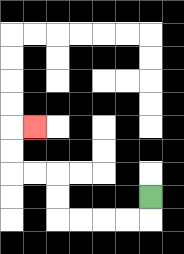{'start': '[6, 8]', 'end': '[1, 5]', 'path_directions': 'D,L,L,L,L,U,U,L,L,U,U,R', 'path_coordinates': '[[6, 8], [6, 9], [5, 9], [4, 9], [3, 9], [2, 9], [2, 8], [2, 7], [1, 7], [0, 7], [0, 6], [0, 5], [1, 5]]'}